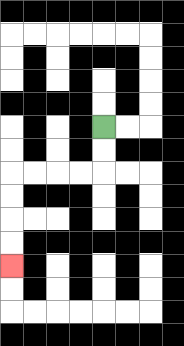{'start': '[4, 5]', 'end': '[0, 11]', 'path_directions': 'D,D,L,L,L,L,D,D,D,D', 'path_coordinates': '[[4, 5], [4, 6], [4, 7], [3, 7], [2, 7], [1, 7], [0, 7], [0, 8], [0, 9], [0, 10], [0, 11]]'}